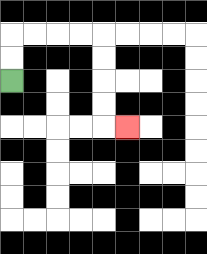{'start': '[0, 3]', 'end': '[5, 5]', 'path_directions': 'U,U,R,R,R,R,D,D,D,D,R', 'path_coordinates': '[[0, 3], [0, 2], [0, 1], [1, 1], [2, 1], [3, 1], [4, 1], [4, 2], [4, 3], [4, 4], [4, 5], [5, 5]]'}